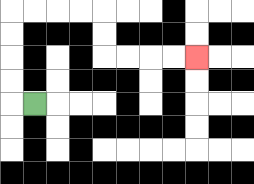{'start': '[1, 4]', 'end': '[8, 2]', 'path_directions': 'L,U,U,U,U,R,R,R,R,D,D,R,R,R,R', 'path_coordinates': '[[1, 4], [0, 4], [0, 3], [0, 2], [0, 1], [0, 0], [1, 0], [2, 0], [3, 0], [4, 0], [4, 1], [4, 2], [5, 2], [6, 2], [7, 2], [8, 2]]'}